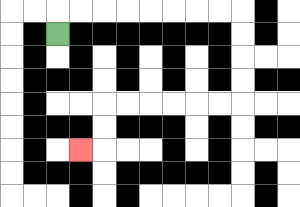{'start': '[2, 1]', 'end': '[3, 6]', 'path_directions': 'U,R,R,R,R,R,R,R,R,D,D,D,D,L,L,L,L,L,L,D,D,L', 'path_coordinates': '[[2, 1], [2, 0], [3, 0], [4, 0], [5, 0], [6, 0], [7, 0], [8, 0], [9, 0], [10, 0], [10, 1], [10, 2], [10, 3], [10, 4], [9, 4], [8, 4], [7, 4], [6, 4], [5, 4], [4, 4], [4, 5], [4, 6], [3, 6]]'}